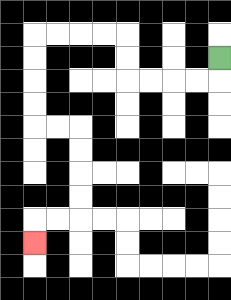{'start': '[9, 2]', 'end': '[1, 10]', 'path_directions': 'D,L,L,L,L,U,U,L,L,L,L,D,D,D,D,R,R,D,D,D,D,L,L,D', 'path_coordinates': '[[9, 2], [9, 3], [8, 3], [7, 3], [6, 3], [5, 3], [5, 2], [5, 1], [4, 1], [3, 1], [2, 1], [1, 1], [1, 2], [1, 3], [1, 4], [1, 5], [2, 5], [3, 5], [3, 6], [3, 7], [3, 8], [3, 9], [2, 9], [1, 9], [1, 10]]'}